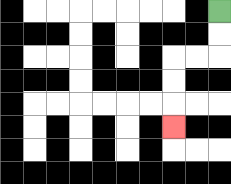{'start': '[9, 0]', 'end': '[7, 5]', 'path_directions': 'D,D,L,L,D,D,D', 'path_coordinates': '[[9, 0], [9, 1], [9, 2], [8, 2], [7, 2], [7, 3], [7, 4], [7, 5]]'}